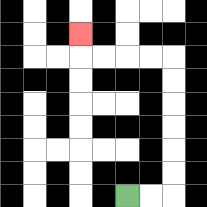{'start': '[5, 8]', 'end': '[3, 1]', 'path_directions': 'R,R,U,U,U,U,U,U,L,L,L,L,U', 'path_coordinates': '[[5, 8], [6, 8], [7, 8], [7, 7], [7, 6], [7, 5], [7, 4], [7, 3], [7, 2], [6, 2], [5, 2], [4, 2], [3, 2], [3, 1]]'}